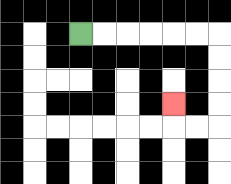{'start': '[3, 1]', 'end': '[7, 4]', 'path_directions': 'R,R,R,R,R,R,D,D,D,D,L,L,U', 'path_coordinates': '[[3, 1], [4, 1], [5, 1], [6, 1], [7, 1], [8, 1], [9, 1], [9, 2], [9, 3], [9, 4], [9, 5], [8, 5], [7, 5], [7, 4]]'}